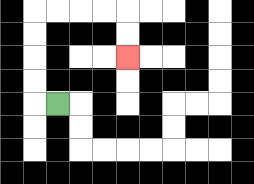{'start': '[2, 4]', 'end': '[5, 2]', 'path_directions': 'L,U,U,U,U,R,R,R,R,D,D', 'path_coordinates': '[[2, 4], [1, 4], [1, 3], [1, 2], [1, 1], [1, 0], [2, 0], [3, 0], [4, 0], [5, 0], [5, 1], [5, 2]]'}